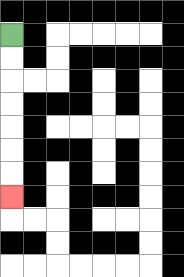{'start': '[0, 1]', 'end': '[0, 8]', 'path_directions': 'D,D,D,D,D,D,D', 'path_coordinates': '[[0, 1], [0, 2], [0, 3], [0, 4], [0, 5], [0, 6], [0, 7], [0, 8]]'}